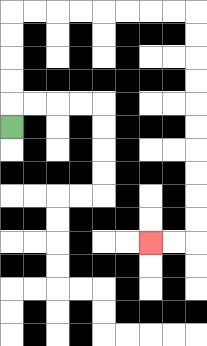{'start': '[0, 5]', 'end': '[6, 10]', 'path_directions': 'U,U,U,U,U,R,R,R,R,R,R,R,R,D,D,D,D,D,D,D,D,D,D,L,L', 'path_coordinates': '[[0, 5], [0, 4], [0, 3], [0, 2], [0, 1], [0, 0], [1, 0], [2, 0], [3, 0], [4, 0], [5, 0], [6, 0], [7, 0], [8, 0], [8, 1], [8, 2], [8, 3], [8, 4], [8, 5], [8, 6], [8, 7], [8, 8], [8, 9], [8, 10], [7, 10], [6, 10]]'}